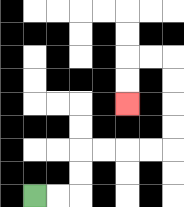{'start': '[1, 8]', 'end': '[5, 4]', 'path_directions': 'R,R,U,U,R,R,R,R,U,U,U,U,L,L,D,D', 'path_coordinates': '[[1, 8], [2, 8], [3, 8], [3, 7], [3, 6], [4, 6], [5, 6], [6, 6], [7, 6], [7, 5], [7, 4], [7, 3], [7, 2], [6, 2], [5, 2], [5, 3], [5, 4]]'}